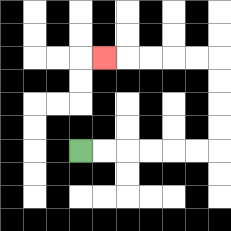{'start': '[3, 6]', 'end': '[4, 2]', 'path_directions': 'R,R,R,R,R,R,U,U,U,U,L,L,L,L,L', 'path_coordinates': '[[3, 6], [4, 6], [5, 6], [6, 6], [7, 6], [8, 6], [9, 6], [9, 5], [9, 4], [9, 3], [9, 2], [8, 2], [7, 2], [6, 2], [5, 2], [4, 2]]'}